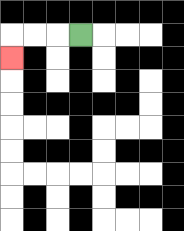{'start': '[3, 1]', 'end': '[0, 2]', 'path_directions': 'L,L,L,D', 'path_coordinates': '[[3, 1], [2, 1], [1, 1], [0, 1], [0, 2]]'}